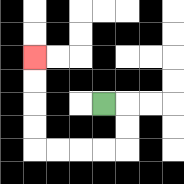{'start': '[4, 4]', 'end': '[1, 2]', 'path_directions': 'R,D,D,L,L,L,L,U,U,U,U', 'path_coordinates': '[[4, 4], [5, 4], [5, 5], [5, 6], [4, 6], [3, 6], [2, 6], [1, 6], [1, 5], [1, 4], [1, 3], [1, 2]]'}